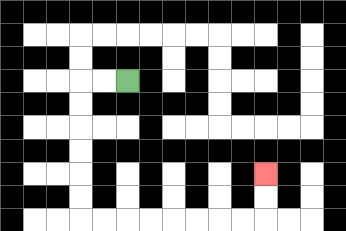{'start': '[5, 3]', 'end': '[11, 7]', 'path_directions': 'L,L,D,D,D,D,D,D,R,R,R,R,R,R,R,R,U,U', 'path_coordinates': '[[5, 3], [4, 3], [3, 3], [3, 4], [3, 5], [3, 6], [3, 7], [3, 8], [3, 9], [4, 9], [5, 9], [6, 9], [7, 9], [8, 9], [9, 9], [10, 9], [11, 9], [11, 8], [11, 7]]'}